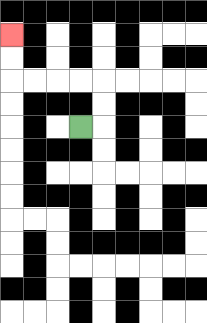{'start': '[3, 5]', 'end': '[0, 1]', 'path_directions': 'R,U,U,L,L,L,L,U,U', 'path_coordinates': '[[3, 5], [4, 5], [4, 4], [4, 3], [3, 3], [2, 3], [1, 3], [0, 3], [0, 2], [0, 1]]'}